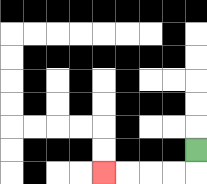{'start': '[8, 6]', 'end': '[4, 7]', 'path_directions': 'D,L,L,L,L', 'path_coordinates': '[[8, 6], [8, 7], [7, 7], [6, 7], [5, 7], [4, 7]]'}